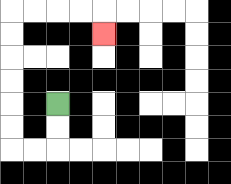{'start': '[2, 4]', 'end': '[4, 1]', 'path_directions': 'D,D,L,L,U,U,U,U,U,U,R,R,R,R,D', 'path_coordinates': '[[2, 4], [2, 5], [2, 6], [1, 6], [0, 6], [0, 5], [0, 4], [0, 3], [0, 2], [0, 1], [0, 0], [1, 0], [2, 0], [3, 0], [4, 0], [4, 1]]'}